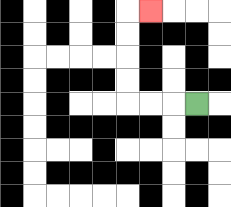{'start': '[8, 4]', 'end': '[6, 0]', 'path_directions': 'L,L,L,U,U,U,U,R', 'path_coordinates': '[[8, 4], [7, 4], [6, 4], [5, 4], [5, 3], [5, 2], [5, 1], [5, 0], [6, 0]]'}